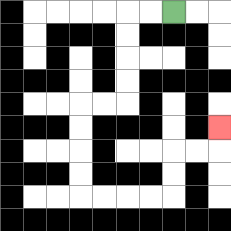{'start': '[7, 0]', 'end': '[9, 5]', 'path_directions': 'L,L,D,D,D,D,L,L,D,D,D,D,R,R,R,R,U,U,R,R,U', 'path_coordinates': '[[7, 0], [6, 0], [5, 0], [5, 1], [5, 2], [5, 3], [5, 4], [4, 4], [3, 4], [3, 5], [3, 6], [3, 7], [3, 8], [4, 8], [5, 8], [6, 8], [7, 8], [7, 7], [7, 6], [8, 6], [9, 6], [9, 5]]'}